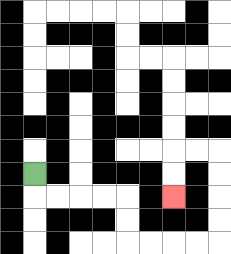{'start': '[1, 7]', 'end': '[7, 8]', 'path_directions': 'D,R,R,R,R,D,D,R,R,R,R,U,U,U,U,L,L,D,D', 'path_coordinates': '[[1, 7], [1, 8], [2, 8], [3, 8], [4, 8], [5, 8], [5, 9], [5, 10], [6, 10], [7, 10], [8, 10], [9, 10], [9, 9], [9, 8], [9, 7], [9, 6], [8, 6], [7, 6], [7, 7], [7, 8]]'}